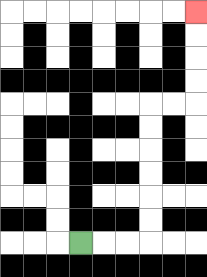{'start': '[3, 10]', 'end': '[8, 0]', 'path_directions': 'R,R,R,U,U,U,U,U,U,R,R,U,U,U,U', 'path_coordinates': '[[3, 10], [4, 10], [5, 10], [6, 10], [6, 9], [6, 8], [6, 7], [6, 6], [6, 5], [6, 4], [7, 4], [8, 4], [8, 3], [8, 2], [8, 1], [8, 0]]'}